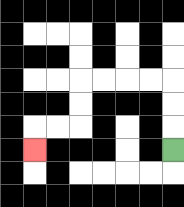{'start': '[7, 6]', 'end': '[1, 6]', 'path_directions': 'U,U,U,L,L,L,L,D,D,L,L,D', 'path_coordinates': '[[7, 6], [7, 5], [7, 4], [7, 3], [6, 3], [5, 3], [4, 3], [3, 3], [3, 4], [3, 5], [2, 5], [1, 5], [1, 6]]'}